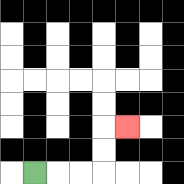{'start': '[1, 7]', 'end': '[5, 5]', 'path_directions': 'R,R,R,U,U,R', 'path_coordinates': '[[1, 7], [2, 7], [3, 7], [4, 7], [4, 6], [4, 5], [5, 5]]'}